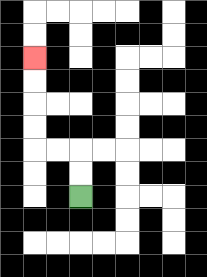{'start': '[3, 8]', 'end': '[1, 2]', 'path_directions': 'U,U,L,L,U,U,U,U', 'path_coordinates': '[[3, 8], [3, 7], [3, 6], [2, 6], [1, 6], [1, 5], [1, 4], [1, 3], [1, 2]]'}